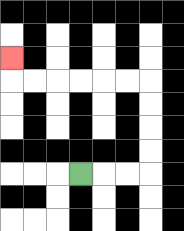{'start': '[3, 7]', 'end': '[0, 2]', 'path_directions': 'R,R,R,U,U,U,U,L,L,L,L,L,L,U', 'path_coordinates': '[[3, 7], [4, 7], [5, 7], [6, 7], [6, 6], [6, 5], [6, 4], [6, 3], [5, 3], [4, 3], [3, 3], [2, 3], [1, 3], [0, 3], [0, 2]]'}